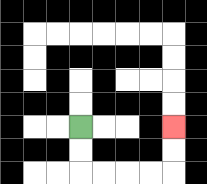{'start': '[3, 5]', 'end': '[7, 5]', 'path_directions': 'D,D,R,R,R,R,U,U', 'path_coordinates': '[[3, 5], [3, 6], [3, 7], [4, 7], [5, 7], [6, 7], [7, 7], [7, 6], [7, 5]]'}